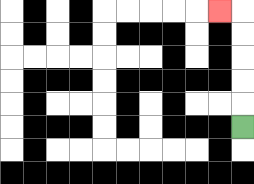{'start': '[10, 5]', 'end': '[9, 0]', 'path_directions': 'U,U,U,U,U,L', 'path_coordinates': '[[10, 5], [10, 4], [10, 3], [10, 2], [10, 1], [10, 0], [9, 0]]'}